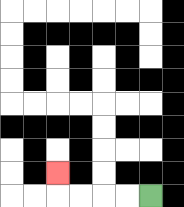{'start': '[6, 8]', 'end': '[2, 7]', 'path_directions': 'L,L,L,L,U', 'path_coordinates': '[[6, 8], [5, 8], [4, 8], [3, 8], [2, 8], [2, 7]]'}